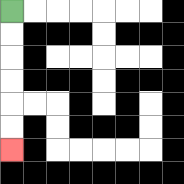{'start': '[0, 0]', 'end': '[0, 6]', 'path_directions': 'D,D,D,D,D,D', 'path_coordinates': '[[0, 0], [0, 1], [0, 2], [0, 3], [0, 4], [0, 5], [0, 6]]'}